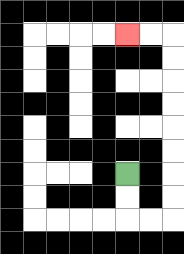{'start': '[5, 7]', 'end': '[5, 1]', 'path_directions': 'D,D,R,R,U,U,U,U,U,U,U,U,L,L', 'path_coordinates': '[[5, 7], [5, 8], [5, 9], [6, 9], [7, 9], [7, 8], [7, 7], [7, 6], [7, 5], [7, 4], [7, 3], [7, 2], [7, 1], [6, 1], [5, 1]]'}